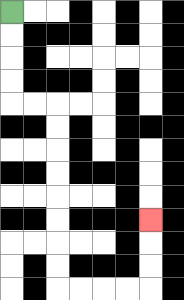{'start': '[0, 0]', 'end': '[6, 9]', 'path_directions': 'D,D,D,D,R,R,D,D,D,D,D,D,D,D,R,R,R,R,U,U,U', 'path_coordinates': '[[0, 0], [0, 1], [0, 2], [0, 3], [0, 4], [1, 4], [2, 4], [2, 5], [2, 6], [2, 7], [2, 8], [2, 9], [2, 10], [2, 11], [2, 12], [3, 12], [4, 12], [5, 12], [6, 12], [6, 11], [6, 10], [6, 9]]'}